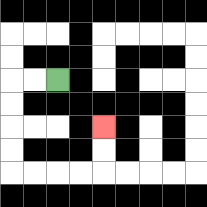{'start': '[2, 3]', 'end': '[4, 5]', 'path_directions': 'L,L,D,D,D,D,R,R,R,R,U,U', 'path_coordinates': '[[2, 3], [1, 3], [0, 3], [0, 4], [0, 5], [0, 6], [0, 7], [1, 7], [2, 7], [3, 7], [4, 7], [4, 6], [4, 5]]'}